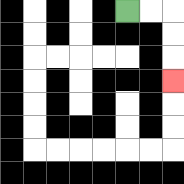{'start': '[5, 0]', 'end': '[7, 3]', 'path_directions': 'R,R,D,D,D', 'path_coordinates': '[[5, 0], [6, 0], [7, 0], [7, 1], [7, 2], [7, 3]]'}